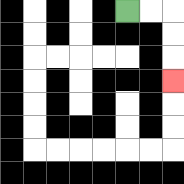{'start': '[5, 0]', 'end': '[7, 3]', 'path_directions': 'R,R,D,D,D', 'path_coordinates': '[[5, 0], [6, 0], [7, 0], [7, 1], [7, 2], [7, 3]]'}